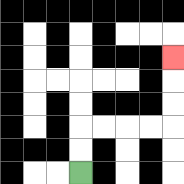{'start': '[3, 7]', 'end': '[7, 2]', 'path_directions': 'U,U,R,R,R,R,U,U,U', 'path_coordinates': '[[3, 7], [3, 6], [3, 5], [4, 5], [5, 5], [6, 5], [7, 5], [7, 4], [7, 3], [7, 2]]'}